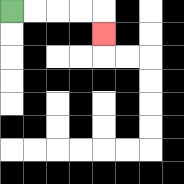{'start': '[0, 0]', 'end': '[4, 1]', 'path_directions': 'R,R,R,R,D', 'path_coordinates': '[[0, 0], [1, 0], [2, 0], [3, 0], [4, 0], [4, 1]]'}